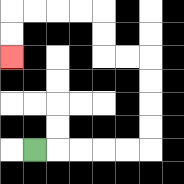{'start': '[1, 6]', 'end': '[0, 2]', 'path_directions': 'R,R,R,R,R,U,U,U,U,L,L,U,U,L,L,L,L,D,D', 'path_coordinates': '[[1, 6], [2, 6], [3, 6], [4, 6], [5, 6], [6, 6], [6, 5], [6, 4], [6, 3], [6, 2], [5, 2], [4, 2], [4, 1], [4, 0], [3, 0], [2, 0], [1, 0], [0, 0], [0, 1], [0, 2]]'}